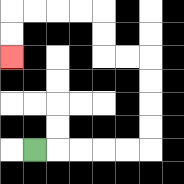{'start': '[1, 6]', 'end': '[0, 2]', 'path_directions': 'R,R,R,R,R,U,U,U,U,L,L,U,U,L,L,L,L,D,D', 'path_coordinates': '[[1, 6], [2, 6], [3, 6], [4, 6], [5, 6], [6, 6], [6, 5], [6, 4], [6, 3], [6, 2], [5, 2], [4, 2], [4, 1], [4, 0], [3, 0], [2, 0], [1, 0], [0, 0], [0, 1], [0, 2]]'}